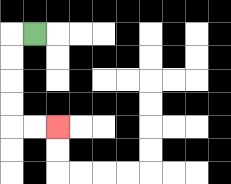{'start': '[1, 1]', 'end': '[2, 5]', 'path_directions': 'L,D,D,D,D,R,R', 'path_coordinates': '[[1, 1], [0, 1], [0, 2], [0, 3], [0, 4], [0, 5], [1, 5], [2, 5]]'}